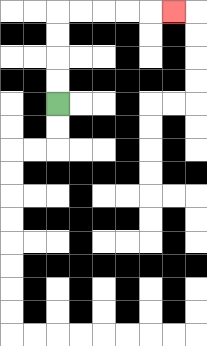{'start': '[2, 4]', 'end': '[7, 0]', 'path_directions': 'U,U,U,U,R,R,R,R,R', 'path_coordinates': '[[2, 4], [2, 3], [2, 2], [2, 1], [2, 0], [3, 0], [4, 0], [5, 0], [6, 0], [7, 0]]'}